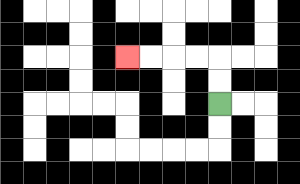{'start': '[9, 4]', 'end': '[5, 2]', 'path_directions': 'U,U,L,L,L,L', 'path_coordinates': '[[9, 4], [9, 3], [9, 2], [8, 2], [7, 2], [6, 2], [5, 2]]'}